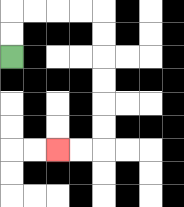{'start': '[0, 2]', 'end': '[2, 6]', 'path_directions': 'U,U,R,R,R,R,D,D,D,D,D,D,L,L', 'path_coordinates': '[[0, 2], [0, 1], [0, 0], [1, 0], [2, 0], [3, 0], [4, 0], [4, 1], [4, 2], [4, 3], [4, 4], [4, 5], [4, 6], [3, 6], [2, 6]]'}